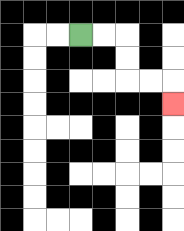{'start': '[3, 1]', 'end': '[7, 4]', 'path_directions': 'R,R,D,D,R,R,D', 'path_coordinates': '[[3, 1], [4, 1], [5, 1], [5, 2], [5, 3], [6, 3], [7, 3], [7, 4]]'}